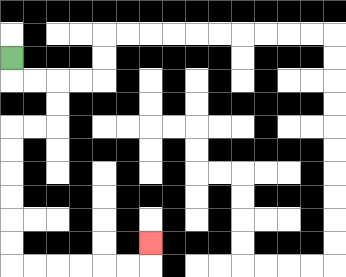{'start': '[0, 2]', 'end': '[6, 10]', 'path_directions': 'D,R,R,D,D,L,L,D,D,D,D,D,D,R,R,R,R,R,R,U', 'path_coordinates': '[[0, 2], [0, 3], [1, 3], [2, 3], [2, 4], [2, 5], [1, 5], [0, 5], [0, 6], [0, 7], [0, 8], [0, 9], [0, 10], [0, 11], [1, 11], [2, 11], [3, 11], [4, 11], [5, 11], [6, 11], [6, 10]]'}